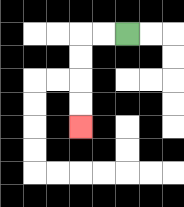{'start': '[5, 1]', 'end': '[3, 5]', 'path_directions': 'L,L,D,D,D,D', 'path_coordinates': '[[5, 1], [4, 1], [3, 1], [3, 2], [3, 3], [3, 4], [3, 5]]'}